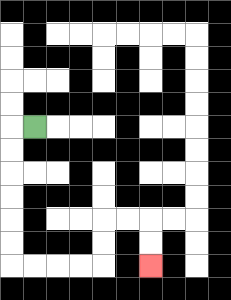{'start': '[1, 5]', 'end': '[6, 11]', 'path_directions': 'L,D,D,D,D,D,D,R,R,R,R,U,U,R,R,D,D', 'path_coordinates': '[[1, 5], [0, 5], [0, 6], [0, 7], [0, 8], [0, 9], [0, 10], [0, 11], [1, 11], [2, 11], [3, 11], [4, 11], [4, 10], [4, 9], [5, 9], [6, 9], [6, 10], [6, 11]]'}